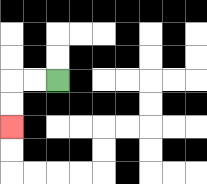{'start': '[2, 3]', 'end': '[0, 5]', 'path_directions': 'L,L,D,D', 'path_coordinates': '[[2, 3], [1, 3], [0, 3], [0, 4], [0, 5]]'}